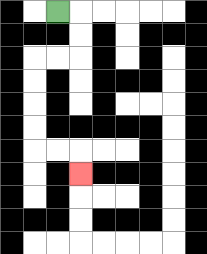{'start': '[2, 0]', 'end': '[3, 7]', 'path_directions': 'R,D,D,L,L,D,D,D,D,R,R,D', 'path_coordinates': '[[2, 0], [3, 0], [3, 1], [3, 2], [2, 2], [1, 2], [1, 3], [1, 4], [1, 5], [1, 6], [2, 6], [3, 6], [3, 7]]'}